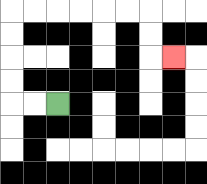{'start': '[2, 4]', 'end': '[7, 2]', 'path_directions': 'L,L,U,U,U,U,R,R,R,R,R,R,D,D,R', 'path_coordinates': '[[2, 4], [1, 4], [0, 4], [0, 3], [0, 2], [0, 1], [0, 0], [1, 0], [2, 0], [3, 0], [4, 0], [5, 0], [6, 0], [6, 1], [6, 2], [7, 2]]'}